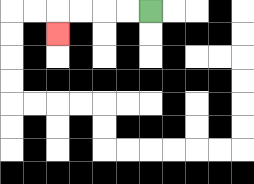{'start': '[6, 0]', 'end': '[2, 1]', 'path_directions': 'L,L,L,L,D', 'path_coordinates': '[[6, 0], [5, 0], [4, 0], [3, 0], [2, 0], [2, 1]]'}